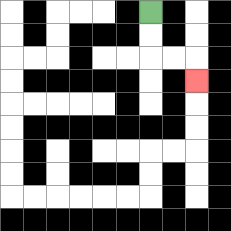{'start': '[6, 0]', 'end': '[8, 3]', 'path_directions': 'D,D,R,R,D', 'path_coordinates': '[[6, 0], [6, 1], [6, 2], [7, 2], [8, 2], [8, 3]]'}